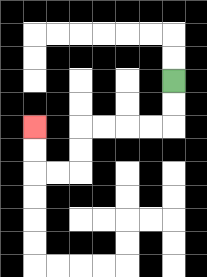{'start': '[7, 3]', 'end': '[1, 5]', 'path_directions': 'D,D,L,L,L,L,D,D,L,L,U,U', 'path_coordinates': '[[7, 3], [7, 4], [7, 5], [6, 5], [5, 5], [4, 5], [3, 5], [3, 6], [3, 7], [2, 7], [1, 7], [1, 6], [1, 5]]'}